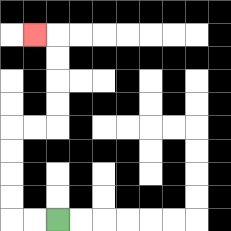{'start': '[2, 9]', 'end': '[1, 1]', 'path_directions': 'L,L,U,U,U,U,R,R,U,U,U,U,L', 'path_coordinates': '[[2, 9], [1, 9], [0, 9], [0, 8], [0, 7], [0, 6], [0, 5], [1, 5], [2, 5], [2, 4], [2, 3], [2, 2], [2, 1], [1, 1]]'}